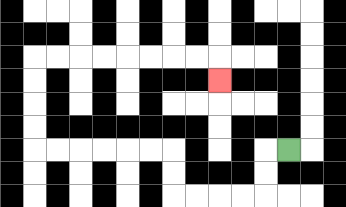{'start': '[12, 6]', 'end': '[9, 3]', 'path_directions': 'L,D,D,L,L,L,L,U,U,L,L,L,L,L,L,U,U,U,U,R,R,R,R,R,R,R,R,D', 'path_coordinates': '[[12, 6], [11, 6], [11, 7], [11, 8], [10, 8], [9, 8], [8, 8], [7, 8], [7, 7], [7, 6], [6, 6], [5, 6], [4, 6], [3, 6], [2, 6], [1, 6], [1, 5], [1, 4], [1, 3], [1, 2], [2, 2], [3, 2], [4, 2], [5, 2], [6, 2], [7, 2], [8, 2], [9, 2], [9, 3]]'}